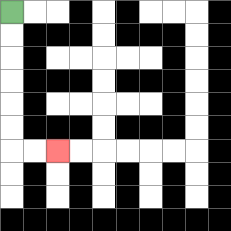{'start': '[0, 0]', 'end': '[2, 6]', 'path_directions': 'D,D,D,D,D,D,R,R', 'path_coordinates': '[[0, 0], [0, 1], [0, 2], [0, 3], [0, 4], [0, 5], [0, 6], [1, 6], [2, 6]]'}